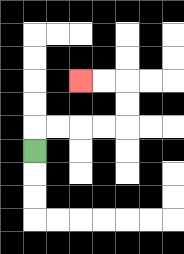{'start': '[1, 6]', 'end': '[3, 3]', 'path_directions': 'U,R,R,R,R,U,U,L,L', 'path_coordinates': '[[1, 6], [1, 5], [2, 5], [3, 5], [4, 5], [5, 5], [5, 4], [5, 3], [4, 3], [3, 3]]'}